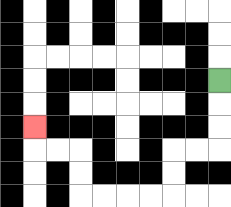{'start': '[9, 3]', 'end': '[1, 5]', 'path_directions': 'D,D,D,L,L,D,D,L,L,L,L,U,U,L,L,U', 'path_coordinates': '[[9, 3], [9, 4], [9, 5], [9, 6], [8, 6], [7, 6], [7, 7], [7, 8], [6, 8], [5, 8], [4, 8], [3, 8], [3, 7], [3, 6], [2, 6], [1, 6], [1, 5]]'}